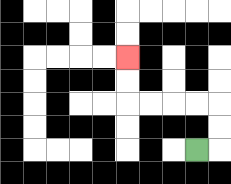{'start': '[8, 6]', 'end': '[5, 2]', 'path_directions': 'R,U,U,L,L,L,L,U,U', 'path_coordinates': '[[8, 6], [9, 6], [9, 5], [9, 4], [8, 4], [7, 4], [6, 4], [5, 4], [5, 3], [5, 2]]'}